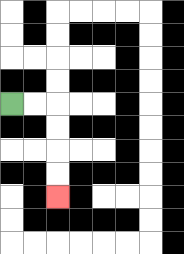{'start': '[0, 4]', 'end': '[2, 8]', 'path_directions': 'R,R,D,D,D,D', 'path_coordinates': '[[0, 4], [1, 4], [2, 4], [2, 5], [2, 6], [2, 7], [2, 8]]'}